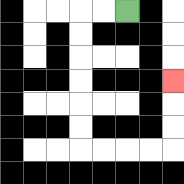{'start': '[5, 0]', 'end': '[7, 3]', 'path_directions': 'L,L,D,D,D,D,D,D,R,R,R,R,U,U,U', 'path_coordinates': '[[5, 0], [4, 0], [3, 0], [3, 1], [3, 2], [3, 3], [3, 4], [3, 5], [3, 6], [4, 6], [5, 6], [6, 6], [7, 6], [7, 5], [7, 4], [7, 3]]'}